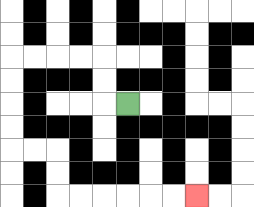{'start': '[5, 4]', 'end': '[8, 8]', 'path_directions': 'L,U,U,L,L,L,L,D,D,D,D,R,R,D,D,R,R,R,R,R,R', 'path_coordinates': '[[5, 4], [4, 4], [4, 3], [4, 2], [3, 2], [2, 2], [1, 2], [0, 2], [0, 3], [0, 4], [0, 5], [0, 6], [1, 6], [2, 6], [2, 7], [2, 8], [3, 8], [4, 8], [5, 8], [6, 8], [7, 8], [8, 8]]'}